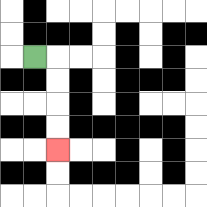{'start': '[1, 2]', 'end': '[2, 6]', 'path_directions': 'R,D,D,D,D', 'path_coordinates': '[[1, 2], [2, 2], [2, 3], [2, 4], [2, 5], [2, 6]]'}